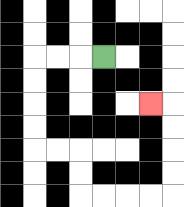{'start': '[4, 2]', 'end': '[6, 4]', 'path_directions': 'L,L,L,D,D,D,D,R,R,D,D,R,R,R,R,U,U,U,U,L', 'path_coordinates': '[[4, 2], [3, 2], [2, 2], [1, 2], [1, 3], [1, 4], [1, 5], [1, 6], [2, 6], [3, 6], [3, 7], [3, 8], [4, 8], [5, 8], [6, 8], [7, 8], [7, 7], [7, 6], [7, 5], [7, 4], [6, 4]]'}